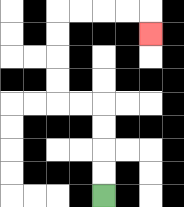{'start': '[4, 8]', 'end': '[6, 1]', 'path_directions': 'U,U,U,U,L,L,U,U,U,U,R,R,R,R,D', 'path_coordinates': '[[4, 8], [4, 7], [4, 6], [4, 5], [4, 4], [3, 4], [2, 4], [2, 3], [2, 2], [2, 1], [2, 0], [3, 0], [4, 0], [5, 0], [6, 0], [6, 1]]'}